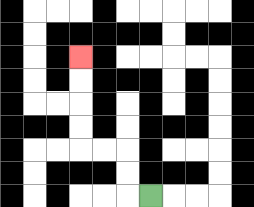{'start': '[6, 8]', 'end': '[3, 2]', 'path_directions': 'L,U,U,L,L,U,U,U,U', 'path_coordinates': '[[6, 8], [5, 8], [5, 7], [5, 6], [4, 6], [3, 6], [3, 5], [3, 4], [3, 3], [3, 2]]'}